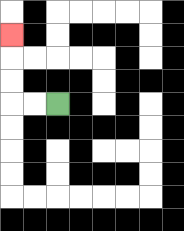{'start': '[2, 4]', 'end': '[0, 1]', 'path_directions': 'L,L,U,U,U', 'path_coordinates': '[[2, 4], [1, 4], [0, 4], [0, 3], [0, 2], [0, 1]]'}